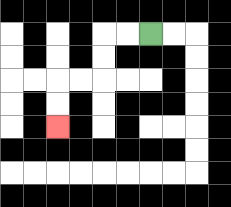{'start': '[6, 1]', 'end': '[2, 5]', 'path_directions': 'L,L,D,D,L,L,D,D', 'path_coordinates': '[[6, 1], [5, 1], [4, 1], [4, 2], [4, 3], [3, 3], [2, 3], [2, 4], [2, 5]]'}